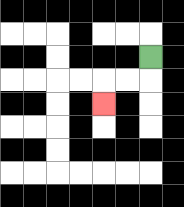{'start': '[6, 2]', 'end': '[4, 4]', 'path_directions': 'D,L,L,D', 'path_coordinates': '[[6, 2], [6, 3], [5, 3], [4, 3], [4, 4]]'}